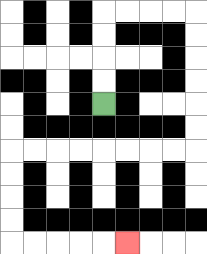{'start': '[4, 4]', 'end': '[5, 10]', 'path_directions': 'U,U,U,U,R,R,R,R,D,D,D,D,D,D,L,L,L,L,L,L,L,L,D,D,D,D,R,R,R,R,R', 'path_coordinates': '[[4, 4], [4, 3], [4, 2], [4, 1], [4, 0], [5, 0], [6, 0], [7, 0], [8, 0], [8, 1], [8, 2], [8, 3], [8, 4], [8, 5], [8, 6], [7, 6], [6, 6], [5, 6], [4, 6], [3, 6], [2, 6], [1, 6], [0, 6], [0, 7], [0, 8], [0, 9], [0, 10], [1, 10], [2, 10], [3, 10], [4, 10], [5, 10]]'}